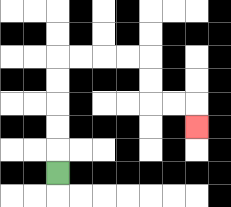{'start': '[2, 7]', 'end': '[8, 5]', 'path_directions': 'U,U,U,U,U,R,R,R,R,D,D,R,R,D', 'path_coordinates': '[[2, 7], [2, 6], [2, 5], [2, 4], [2, 3], [2, 2], [3, 2], [4, 2], [5, 2], [6, 2], [6, 3], [6, 4], [7, 4], [8, 4], [8, 5]]'}